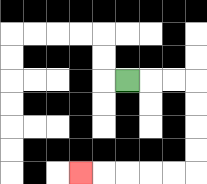{'start': '[5, 3]', 'end': '[3, 7]', 'path_directions': 'R,R,R,D,D,D,D,L,L,L,L,L', 'path_coordinates': '[[5, 3], [6, 3], [7, 3], [8, 3], [8, 4], [8, 5], [8, 6], [8, 7], [7, 7], [6, 7], [5, 7], [4, 7], [3, 7]]'}